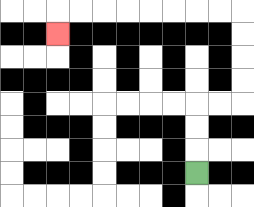{'start': '[8, 7]', 'end': '[2, 1]', 'path_directions': 'U,U,U,R,R,U,U,U,U,L,L,L,L,L,L,L,L,D', 'path_coordinates': '[[8, 7], [8, 6], [8, 5], [8, 4], [9, 4], [10, 4], [10, 3], [10, 2], [10, 1], [10, 0], [9, 0], [8, 0], [7, 0], [6, 0], [5, 0], [4, 0], [3, 0], [2, 0], [2, 1]]'}